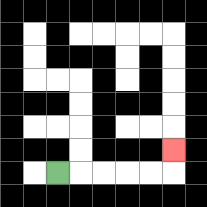{'start': '[2, 7]', 'end': '[7, 6]', 'path_directions': 'R,R,R,R,R,U', 'path_coordinates': '[[2, 7], [3, 7], [4, 7], [5, 7], [6, 7], [7, 7], [7, 6]]'}